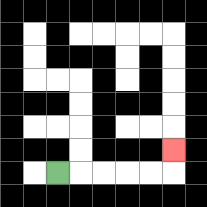{'start': '[2, 7]', 'end': '[7, 6]', 'path_directions': 'R,R,R,R,R,U', 'path_coordinates': '[[2, 7], [3, 7], [4, 7], [5, 7], [6, 7], [7, 7], [7, 6]]'}